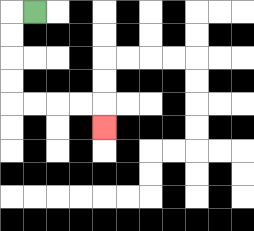{'start': '[1, 0]', 'end': '[4, 5]', 'path_directions': 'L,D,D,D,D,R,R,R,R,D', 'path_coordinates': '[[1, 0], [0, 0], [0, 1], [0, 2], [0, 3], [0, 4], [1, 4], [2, 4], [3, 4], [4, 4], [4, 5]]'}